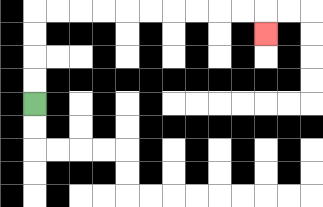{'start': '[1, 4]', 'end': '[11, 1]', 'path_directions': 'U,U,U,U,R,R,R,R,R,R,R,R,R,R,D', 'path_coordinates': '[[1, 4], [1, 3], [1, 2], [1, 1], [1, 0], [2, 0], [3, 0], [4, 0], [5, 0], [6, 0], [7, 0], [8, 0], [9, 0], [10, 0], [11, 0], [11, 1]]'}